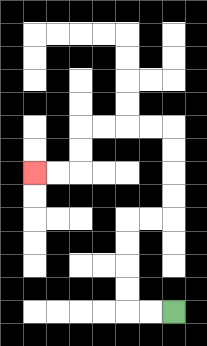{'start': '[7, 13]', 'end': '[1, 7]', 'path_directions': 'L,L,U,U,U,U,R,R,U,U,U,U,L,L,L,L,D,D,L,L', 'path_coordinates': '[[7, 13], [6, 13], [5, 13], [5, 12], [5, 11], [5, 10], [5, 9], [6, 9], [7, 9], [7, 8], [7, 7], [7, 6], [7, 5], [6, 5], [5, 5], [4, 5], [3, 5], [3, 6], [3, 7], [2, 7], [1, 7]]'}